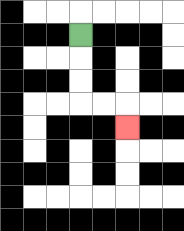{'start': '[3, 1]', 'end': '[5, 5]', 'path_directions': 'D,D,D,R,R,D', 'path_coordinates': '[[3, 1], [3, 2], [3, 3], [3, 4], [4, 4], [5, 4], [5, 5]]'}